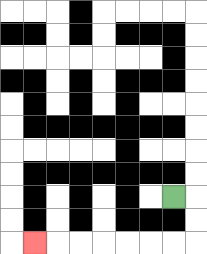{'start': '[7, 8]', 'end': '[1, 10]', 'path_directions': 'R,D,D,L,L,L,L,L,L,L', 'path_coordinates': '[[7, 8], [8, 8], [8, 9], [8, 10], [7, 10], [6, 10], [5, 10], [4, 10], [3, 10], [2, 10], [1, 10]]'}